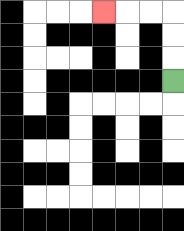{'start': '[7, 3]', 'end': '[4, 0]', 'path_directions': 'U,U,U,L,L,L', 'path_coordinates': '[[7, 3], [7, 2], [7, 1], [7, 0], [6, 0], [5, 0], [4, 0]]'}